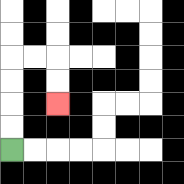{'start': '[0, 6]', 'end': '[2, 4]', 'path_directions': 'U,U,U,U,R,R,D,D', 'path_coordinates': '[[0, 6], [0, 5], [0, 4], [0, 3], [0, 2], [1, 2], [2, 2], [2, 3], [2, 4]]'}